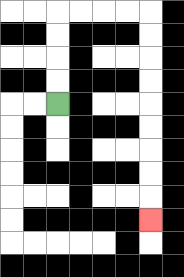{'start': '[2, 4]', 'end': '[6, 9]', 'path_directions': 'U,U,U,U,R,R,R,R,D,D,D,D,D,D,D,D,D', 'path_coordinates': '[[2, 4], [2, 3], [2, 2], [2, 1], [2, 0], [3, 0], [4, 0], [5, 0], [6, 0], [6, 1], [6, 2], [6, 3], [6, 4], [6, 5], [6, 6], [6, 7], [6, 8], [6, 9]]'}